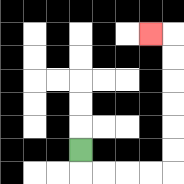{'start': '[3, 6]', 'end': '[6, 1]', 'path_directions': 'D,R,R,R,R,U,U,U,U,U,U,L', 'path_coordinates': '[[3, 6], [3, 7], [4, 7], [5, 7], [6, 7], [7, 7], [7, 6], [7, 5], [7, 4], [7, 3], [7, 2], [7, 1], [6, 1]]'}